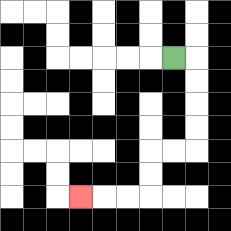{'start': '[7, 2]', 'end': '[3, 8]', 'path_directions': 'R,D,D,D,D,L,L,D,D,L,L,L', 'path_coordinates': '[[7, 2], [8, 2], [8, 3], [8, 4], [8, 5], [8, 6], [7, 6], [6, 6], [6, 7], [6, 8], [5, 8], [4, 8], [3, 8]]'}